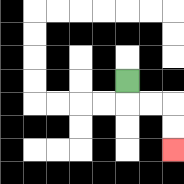{'start': '[5, 3]', 'end': '[7, 6]', 'path_directions': 'D,R,R,D,D', 'path_coordinates': '[[5, 3], [5, 4], [6, 4], [7, 4], [7, 5], [7, 6]]'}